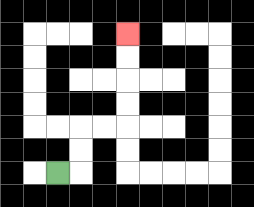{'start': '[2, 7]', 'end': '[5, 1]', 'path_directions': 'R,U,U,R,R,U,U,U,U', 'path_coordinates': '[[2, 7], [3, 7], [3, 6], [3, 5], [4, 5], [5, 5], [5, 4], [5, 3], [5, 2], [5, 1]]'}